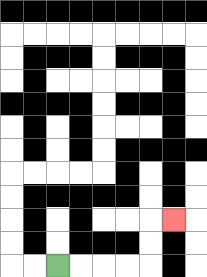{'start': '[2, 11]', 'end': '[7, 9]', 'path_directions': 'R,R,R,R,U,U,R', 'path_coordinates': '[[2, 11], [3, 11], [4, 11], [5, 11], [6, 11], [6, 10], [6, 9], [7, 9]]'}